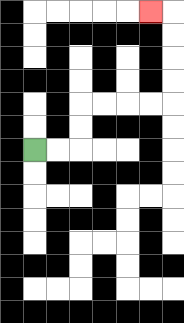{'start': '[1, 6]', 'end': '[6, 0]', 'path_directions': 'R,R,U,U,R,R,R,R,U,U,U,U,L', 'path_coordinates': '[[1, 6], [2, 6], [3, 6], [3, 5], [3, 4], [4, 4], [5, 4], [6, 4], [7, 4], [7, 3], [7, 2], [7, 1], [7, 0], [6, 0]]'}